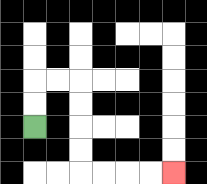{'start': '[1, 5]', 'end': '[7, 7]', 'path_directions': 'U,U,R,R,D,D,D,D,R,R,R,R', 'path_coordinates': '[[1, 5], [1, 4], [1, 3], [2, 3], [3, 3], [3, 4], [3, 5], [3, 6], [3, 7], [4, 7], [5, 7], [6, 7], [7, 7]]'}